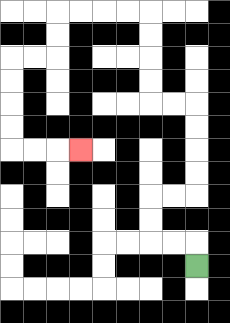{'start': '[8, 11]', 'end': '[3, 6]', 'path_directions': 'U,L,L,U,U,R,R,U,U,U,U,L,L,U,U,U,U,L,L,L,L,D,D,L,L,D,D,D,D,R,R,R', 'path_coordinates': '[[8, 11], [8, 10], [7, 10], [6, 10], [6, 9], [6, 8], [7, 8], [8, 8], [8, 7], [8, 6], [8, 5], [8, 4], [7, 4], [6, 4], [6, 3], [6, 2], [6, 1], [6, 0], [5, 0], [4, 0], [3, 0], [2, 0], [2, 1], [2, 2], [1, 2], [0, 2], [0, 3], [0, 4], [0, 5], [0, 6], [1, 6], [2, 6], [3, 6]]'}